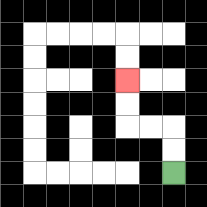{'start': '[7, 7]', 'end': '[5, 3]', 'path_directions': 'U,U,L,L,U,U', 'path_coordinates': '[[7, 7], [7, 6], [7, 5], [6, 5], [5, 5], [5, 4], [5, 3]]'}